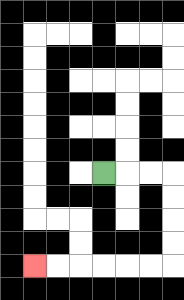{'start': '[4, 7]', 'end': '[1, 11]', 'path_directions': 'R,R,R,D,D,D,D,L,L,L,L,L,L', 'path_coordinates': '[[4, 7], [5, 7], [6, 7], [7, 7], [7, 8], [7, 9], [7, 10], [7, 11], [6, 11], [5, 11], [4, 11], [3, 11], [2, 11], [1, 11]]'}